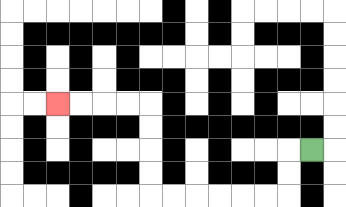{'start': '[13, 6]', 'end': '[2, 4]', 'path_directions': 'L,D,D,L,L,L,L,L,L,U,U,U,U,L,L,L,L', 'path_coordinates': '[[13, 6], [12, 6], [12, 7], [12, 8], [11, 8], [10, 8], [9, 8], [8, 8], [7, 8], [6, 8], [6, 7], [6, 6], [6, 5], [6, 4], [5, 4], [4, 4], [3, 4], [2, 4]]'}